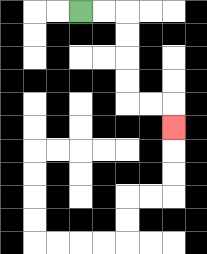{'start': '[3, 0]', 'end': '[7, 5]', 'path_directions': 'R,R,D,D,D,D,R,R,D', 'path_coordinates': '[[3, 0], [4, 0], [5, 0], [5, 1], [5, 2], [5, 3], [5, 4], [6, 4], [7, 4], [7, 5]]'}